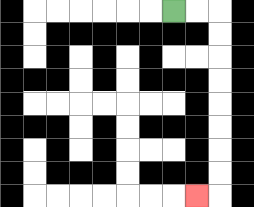{'start': '[7, 0]', 'end': '[8, 8]', 'path_directions': 'R,R,D,D,D,D,D,D,D,D,L', 'path_coordinates': '[[7, 0], [8, 0], [9, 0], [9, 1], [9, 2], [9, 3], [9, 4], [9, 5], [9, 6], [9, 7], [9, 8], [8, 8]]'}